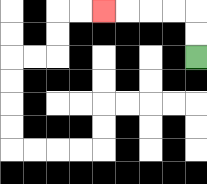{'start': '[8, 2]', 'end': '[4, 0]', 'path_directions': 'U,U,L,L,L,L', 'path_coordinates': '[[8, 2], [8, 1], [8, 0], [7, 0], [6, 0], [5, 0], [4, 0]]'}